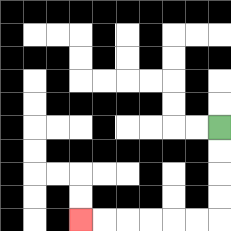{'start': '[9, 5]', 'end': '[3, 9]', 'path_directions': 'D,D,D,D,L,L,L,L,L,L', 'path_coordinates': '[[9, 5], [9, 6], [9, 7], [9, 8], [9, 9], [8, 9], [7, 9], [6, 9], [5, 9], [4, 9], [3, 9]]'}